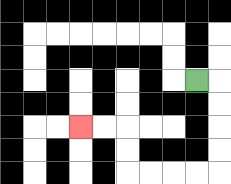{'start': '[8, 3]', 'end': '[3, 5]', 'path_directions': 'R,D,D,D,D,L,L,L,L,U,U,L,L', 'path_coordinates': '[[8, 3], [9, 3], [9, 4], [9, 5], [9, 6], [9, 7], [8, 7], [7, 7], [6, 7], [5, 7], [5, 6], [5, 5], [4, 5], [3, 5]]'}